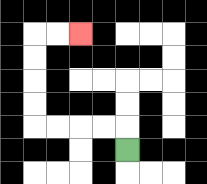{'start': '[5, 6]', 'end': '[3, 1]', 'path_directions': 'U,L,L,L,L,U,U,U,U,R,R', 'path_coordinates': '[[5, 6], [5, 5], [4, 5], [3, 5], [2, 5], [1, 5], [1, 4], [1, 3], [1, 2], [1, 1], [2, 1], [3, 1]]'}